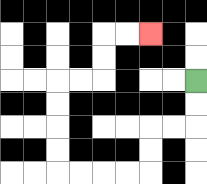{'start': '[8, 3]', 'end': '[6, 1]', 'path_directions': 'D,D,L,L,D,D,L,L,L,L,U,U,U,U,R,R,U,U,R,R', 'path_coordinates': '[[8, 3], [8, 4], [8, 5], [7, 5], [6, 5], [6, 6], [6, 7], [5, 7], [4, 7], [3, 7], [2, 7], [2, 6], [2, 5], [2, 4], [2, 3], [3, 3], [4, 3], [4, 2], [4, 1], [5, 1], [6, 1]]'}